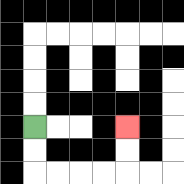{'start': '[1, 5]', 'end': '[5, 5]', 'path_directions': 'D,D,R,R,R,R,U,U', 'path_coordinates': '[[1, 5], [1, 6], [1, 7], [2, 7], [3, 7], [4, 7], [5, 7], [5, 6], [5, 5]]'}